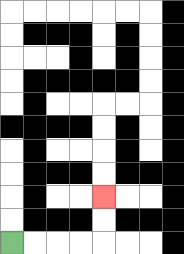{'start': '[0, 10]', 'end': '[4, 8]', 'path_directions': 'R,R,R,R,U,U', 'path_coordinates': '[[0, 10], [1, 10], [2, 10], [3, 10], [4, 10], [4, 9], [4, 8]]'}